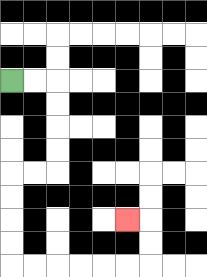{'start': '[0, 3]', 'end': '[5, 9]', 'path_directions': 'R,R,D,D,D,D,L,L,D,D,D,D,R,R,R,R,R,R,U,U,L', 'path_coordinates': '[[0, 3], [1, 3], [2, 3], [2, 4], [2, 5], [2, 6], [2, 7], [1, 7], [0, 7], [0, 8], [0, 9], [0, 10], [0, 11], [1, 11], [2, 11], [3, 11], [4, 11], [5, 11], [6, 11], [6, 10], [6, 9], [5, 9]]'}